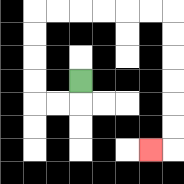{'start': '[3, 3]', 'end': '[6, 6]', 'path_directions': 'D,L,L,U,U,U,U,R,R,R,R,R,R,D,D,D,D,D,D,L', 'path_coordinates': '[[3, 3], [3, 4], [2, 4], [1, 4], [1, 3], [1, 2], [1, 1], [1, 0], [2, 0], [3, 0], [4, 0], [5, 0], [6, 0], [7, 0], [7, 1], [7, 2], [7, 3], [7, 4], [7, 5], [7, 6], [6, 6]]'}